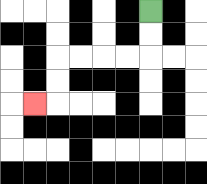{'start': '[6, 0]', 'end': '[1, 4]', 'path_directions': 'D,D,L,L,L,L,D,D,L', 'path_coordinates': '[[6, 0], [6, 1], [6, 2], [5, 2], [4, 2], [3, 2], [2, 2], [2, 3], [2, 4], [1, 4]]'}